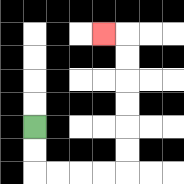{'start': '[1, 5]', 'end': '[4, 1]', 'path_directions': 'D,D,R,R,R,R,U,U,U,U,U,U,L', 'path_coordinates': '[[1, 5], [1, 6], [1, 7], [2, 7], [3, 7], [4, 7], [5, 7], [5, 6], [5, 5], [5, 4], [5, 3], [5, 2], [5, 1], [4, 1]]'}